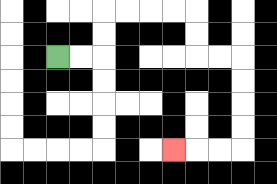{'start': '[2, 2]', 'end': '[7, 6]', 'path_directions': 'R,R,U,U,R,R,R,R,D,D,R,R,D,D,D,D,L,L,L', 'path_coordinates': '[[2, 2], [3, 2], [4, 2], [4, 1], [4, 0], [5, 0], [6, 0], [7, 0], [8, 0], [8, 1], [8, 2], [9, 2], [10, 2], [10, 3], [10, 4], [10, 5], [10, 6], [9, 6], [8, 6], [7, 6]]'}